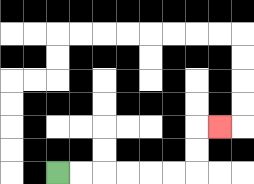{'start': '[2, 7]', 'end': '[9, 5]', 'path_directions': 'R,R,R,R,R,R,U,U,R', 'path_coordinates': '[[2, 7], [3, 7], [4, 7], [5, 7], [6, 7], [7, 7], [8, 7], [8, 6], [8, 5], [9, 5]]'}